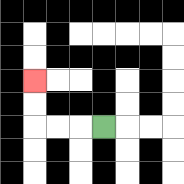{'start': '[4, 5]', 'end': '[1, 3]', 'path_directions': 'L,L,L,U,U', 'path_coordinates': '[[4, 5], [3, 5], [2, 5], [1, 5], [1, 4], [1, 3]]'}